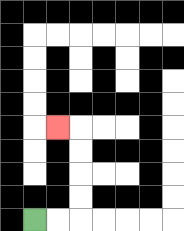{'start': '[1, 9]', 'end': '[2, 5]', 'path_directions': 'R,R,U,U,U,U,L', 'path_coordinates': '[[1, 9], [2, 9], [3, 9], [3, 8], [3, 7], [3, 6], [3, 5], [2, 5]]'}